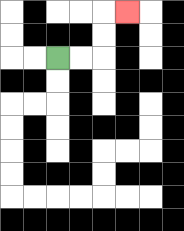{'start': '[2, 2]', 'end': '[5, 0]', 'path_directions': 'R,R,U,U,R', 'path_coordinates': '[[2, 2], [3, 2], [4, 2], [4, 1], [4, 0], [5, 0]]'}